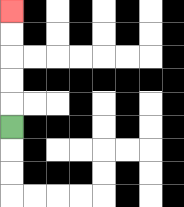{'start': '[0, 5]', 'end': '[0, 0]', 'path_directions': 'U,U,U,U,U', 'path_coordinates': '[[0, 5], [0, 4], [0, 3], [0, 2], [0, 1], [0, 0]]'}